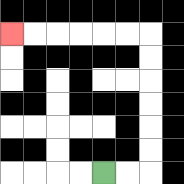{'start': '[4, 7]', 'end': '[0, 1]', 'path_directions': 'R,R,U,U,U,U,U,U,L,L,L,L,L,L', 'path_coordinates': '[[4, 7], [5, 7], [6, 7], [6, 6], [6, 5], [6, 4], [6, 3], [6, 2], [6, 1], [5, 1], [4, 1], [3, 1], [2, 1], [1, 1], [0, 1]]'}